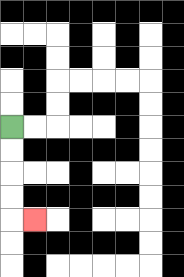{'start': '[0, 5]', 'end': '[1, 9]', 'path_directions': 'D,D,D,D,R', 'path_coordinates': '[[0, 5], [0, 6], [0, 7], [0, 8], [0, 9], [1, 9]]'}